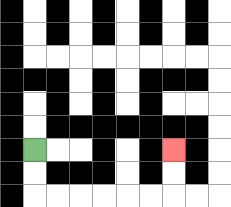{'start': '[1, 6]', 'end': '[7, 6]', 'path_directions': 'D,D,R,R,R,R,R,R,U,U', 'path_coordinates': '[[1, 6], [1, 7], [1, 8], [2, 8], [3, 8], [4, 8], [5, 8], [6, 8], [7, 8], [7, 7], [7, 6]]'}